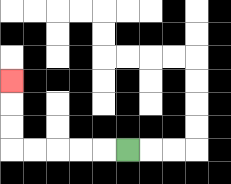{'start': '[5, 6]', 'end': '[0, 3]', 'path_directions': 'L,L,L,L,L,U,U,U', 'path_coordinates': '[[5, 6], [4, 6], [3, 6], [2, 6], [1, 6], [0, 6], [0, 5], [0, 4], [0, 3]]'}